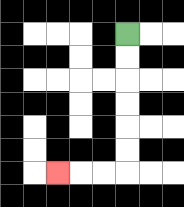{'start': '[5, 1]', 'end': '[2, 7]', 'path_directions': 'D,D,D,D,D,D,L,L,L', 'path_coordinates': '[[5, 1], [5, 2], [5, 3], [5, 4], [5, 5], [5, 6], [5, 7], [4, 7], [3, 7], [2, 7]]'}